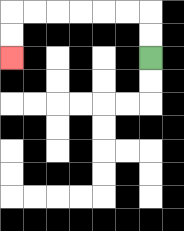{'start': '[6, 2]', 'end': '[0, 2]', 'path_directions': 'U,U,L,L,L,L,L,L,D,D', 'path_coordinates': '[[6, 2], [6, 1], [6, 0], [5, 0], [4, 0], [3, 0], [2, 0], [1, 0], [0, 0], [0, 1], [0, 2]]'}